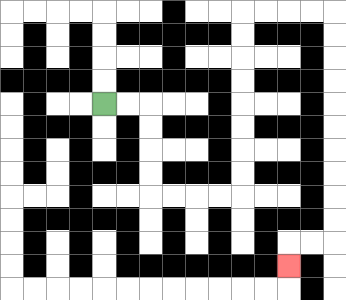{'start': '[4, 4]', 'end': '[12, 11]', 'path_directions': 'R,R,D,D,D,D,R,R,R,R,U,U,U,U,U,U,U,U,R,R,R,R,D,D,D,D,D,D,D,D,D,D,L,L,D', 'path_coordinates': '[[4, 4], [5, 4], [6, 4], [6, 5], [6, 6], [6, 7], [6, 8], [7, 8], [8, 8], [9, 8], [10, 8], [10, 7], [10, 6], [10, 5], [10, 4], [10, 3], [10, 2], [10, 1], [10, 0], [11, 0], [12, 0], [13, 0], [14, 0], [14, 1], [14, 2], [14, 3], [14, 4], [14, 5], [14, 6], [14, 7], [14, 8], [14, 9], [14, 10], [13, 10], [12, 10], [12, 11]]'}